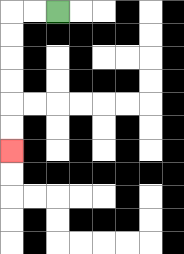{'start': '[2, 0]', 'end': '[0, 6]', 'path_directions': 'L,L,D,D,D,D,D,D', 'path_coordinates': '[[2, 0], [1, 0], [0, 0], [0, 1], [0, 2], [0, 3], [0, 4], [0, 5], [0, 6]]'}